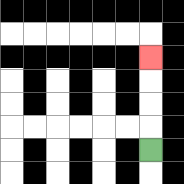{'start': '[6, 6]', 'end': '[6, 2]', 'path_directions': 'U,U,U,U', 'path_coordinates': '[[6, 6], [6, 5], [6, 4], [6, 3], [6, 2]]'}